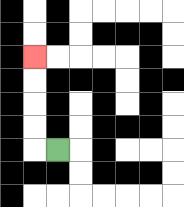{'start': '[2, 6]', 'end': '[1, 2]', 'path_directions': 'L,U,U,U,U', 'path_coordinates': '[[2, 6], [1, 6], [1, 5], [1, 4], [1, 3], [1, 2]]'}